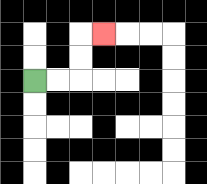{'start': '[1, 3]', 'end': '[4, 1]', 'path_directions': 'R,R,U,U,R', 'path_coordinates': '[[1, 3], [2, 3], [3, 3], [3, 2], [3, 1], [4, 1]]'}